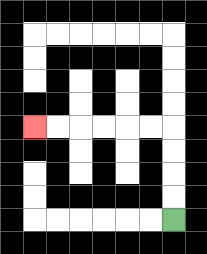{'start': '[7, 9]', 'end': '[1, 5]', 'path_directions': 'U,U,U,U,L,L,L,L,L,L', 'path_coordinates': '[[7, 9], [7, 8], [7, 7], [7, 6], [7, 5], [6, 5], [5, 5], [4, 5], [3, 5], [2, 5], [1, 5]]'}